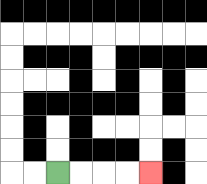{'start': '[2, 7]', 'end': '[6, 7]', 'path_directions': 'R,R,R,R', 'path_coordinates': '[[2, 7], [3, 7], [4, 7], [5, 7], [6, 7]]'}